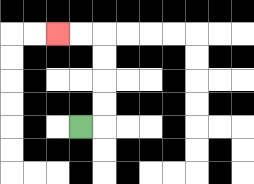{'start': '[3, 5]', 'end': '[2, 1]', 'path_directions': 'R,U,U,U,U,L,L', 'path_coordinates': '[[3, 5], [4, 5], [4, 4], [4, 3], [4, 2], [4, 1], [3, 1], [2, 1]]'}